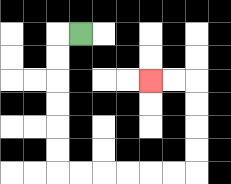{'start': '[3, 1]', 'end': '[6, 3]', 'path_directions': 'L,D,D,D,D,D,D,R,R,R,R,R,R,U,U,U,U,L,L', 'path_coordinates': '[[3, 1], [2, 1], [2, 2], [2, 3], [2, 4], [2, 5], [2, 6], [2, 7], [3, 7], [4, 7], [5, 7], [6, 7], [7, 7], [8, 7], [8, 6], [8, 5], [8, 4], [8, 3], [7, 3], [6, 3]]'}